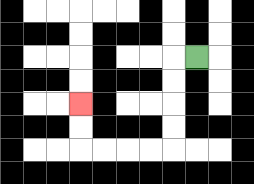{'start': '[8, 2]', 'end': '[3, 4]', 'path_directions': 'L,D,D,D,D,L,L,L,L,U,U', 'path_coordinates': '[[8, 2], [7, 2], [7, 3], [7, 4], [7, 5], [7, 6], [6, 6], [5, 6], [4, 6], [3, 6], [3, 5], [3, 4]]'}